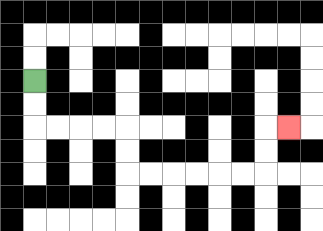{'start': '[1, 3]', 'end': '[12, 5]', 'path_directions': 'D,D,R,R,R,R,D,D,R,R,R,R,R,R,U,U,R', 'path_coordinates': '[[1, 3], [1, 4], [1, 5], [2, 5], [3, 5], [4, 5], [5, 5], [5, 6], [5, 7], [6, 7], [7, 7], [8, 7], [9, 7], [10, 7], [11, 7], [11, 6], [11, 5], [12, 5]]'}